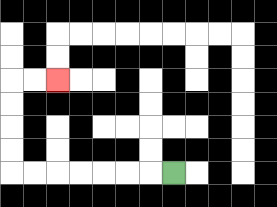{'start': '[7, 7]', 'end': '[2, 3]', 'path_directions': 'L,L,L,L,L,L,L,U,U,U,U,R,R', 'path_coordinates': '[[7, 7], [6, 7], [5, 7], [4, 7], [3, 7], [2, 7], [1, 7], [0, 7], [0, 6], [0, 5], [0, 4], [0, 3], [1, 3], [2, 3]]'}